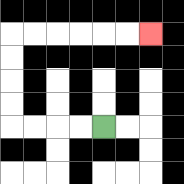{'start': '[4, 5]', 'end': '[6, 1]', 'path_directions': 'L,L,L,L,U,U,U,U,R,R,R,R,R,R', 'path_coordinates': '[[4, 5], [3, 5], [2, 5], [1, 5], [0, 5], [0, 4], [0, 3], [0, 2], [0, 1], [1, 1], [2, 1], [3, 1], [4, 1], [5, 1], [6, 1]]'}